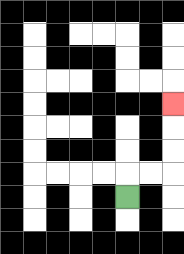{'start': '[5, 8]', 'end': '[7, 4]', 'path_directions': 'U,R,R,U,U,U', 'path_coordinates': '[[5, 8], [5, 7], [6, 7], [7, 7], [7, 6], [7, 5], [7, 4]]'}